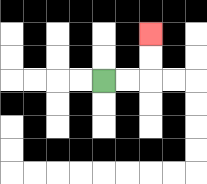{'start': '[4, 3]', 'end': '[6, 1]', 'path_directions': 'R,R,U,U', 'path_coordinates': '[[4, 3], [5, 3], [6, 3], [6, 2], [6, 1]]'}